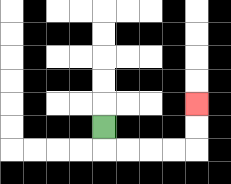{'start': '[4, 5]', 'end': '[8, 4]', 'path_directions': 'D,R,R,R,R,U,U', 'path_coordinates': '[[4, 5], [4, 6], [5, 6], [6, 6], [7, 6], [8, 6], [8, 5], [8, 4]]'}